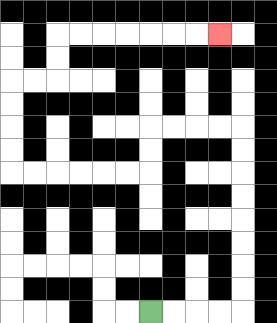{'start': '[6, 13]', 'end': '[9, 1]', 'path_directions': 'R,R,R,R,U,U,U,U,U,U,U,U,L,L,L,L,D,D,L,L,L,L,L,L,U,U,U,U,R,R,U,U,R,R,R,R,R,R,R', 'path_coordinates': '[[6, 13], [7, 13], [8, 13], [9, 13], [10, 13], [10, 12], [10, 11], [10, 10], [10, 9], [10, 8], [10, 7], [10, 6], [10, 5], [9, 5], [8, 5], [7, 5], [6, 5], [6, 6], [6, 7], [5, 7], [4, 7], [3, 7], [2, 7], [1, 7], [0, 7], [0, 6], [0, 5], [0, 4], [0, 3], [1, 3], [2, 3], [2, 2], [2, 1], [3, 1], [4, 1], [5, 1], [6, 1], [7, 1], [8, 1], [9, 1]]'}